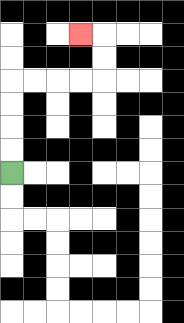{'start': '[0, 7]', 'end': '[3, 1]', 'path_directions': 'U,U,U,U,R,R,R,R,U,U,L', 'path_coordinates': '[[0, 7], [0, 6], [0, 5], [0, 4], [0, 3], [1, 3], [2, 3], [3, 3], [4, 3], [4, 2], [4, 1], [3, 1]]'}